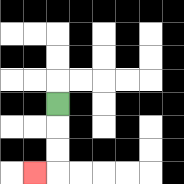{'start': '[2, 4]', 'end': '[1, 7]', 'path_directions': 'D,D,D,L', 'path_coordinates': '[[2, 4], [2, 5], [2, 6], [2, 7], [1, 7]]'}